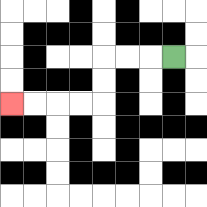{'start': '[7, 2]', 'end': '[0, 4]', 'path_directions': 'L,L,L,D,D,L,L,L,L', 'path_coordinates': '[[7, 2], [6, 2], [5, 2], [4, 2], [4, 3], [4, 4], [3, 4], [2, 4], [1, 4], [0, 4]]'}